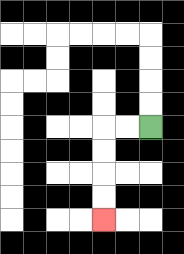{'start': '[6, 5]', 'end': '[4, 9]', 'path_directions': 'L,L,D,D,D,D', 'path_coordinates': '[[6, 5], [5, 5], [4, 5], [4, 6], [4, 7], [4, 8], [4, 9]]'}